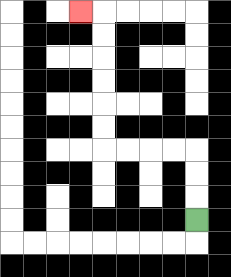{'start': '[8, 9]', 'end': '[3, 0]', 'path_directions': 'U,U,U,L,L,L,L,U,U,U,U,U,U,L', 'path_coordinates': '[[8, 9], [8, 8], [8, 7], [8, 6], [7, 6], [6, 6], [5, 6], [4, 6], [4, 5], [4, 4], [4, 3], [4, 2], [4, 1], [4, 0], [3, 0]]'}